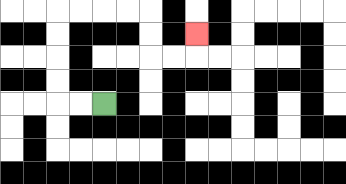{'start': '[4, 4]', 'end': '[8, 1]', 'path_directions': 'L,L,U,U,U,U,R,R,R,R,D,D,R,R,U', 'path_coordinates': '[[4, 4], [3, 4], [2, 4], [2, 3], [2, 2], [2, 1], [2, 0], [3, 0], [4, 0], [5, 0], [6, 0], [6, 1], [6, 2], [7, 2], [8, 2], [8, 1]]'}